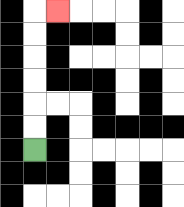{'start': '[1, 6]', 'end': '[2, 0]', 'path_directions': 'U,U,U,U,U,U,R', 'path_coordinates': '[[1, 6], [1, 5], [1, 4], [1, 3], [1, 2], [1, 1], [1, 0], [2, 0]]'}